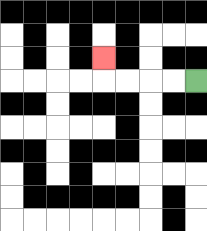{'start': '[8, 3]', 'end': '[4, 2]', 'path_directions': 'L,L,L,L,U', 'path_coordinates': '[[8, 3], [7, 3], [6, 3], [5, 3], [4, 3], [4, 2]]'}